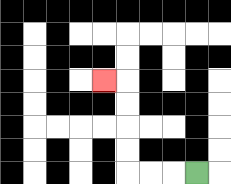{'start': '[8, 7]', 'end': '[4, 3]', 'path_directions': 'L,L,L,U,U,U,U,L', 'path_coordinates': '[[8, 7], [7, 7], [6, 7], [5, 7], [5, 6], [5, 5], [5, 4], [5, 3], [4, 3]]'}